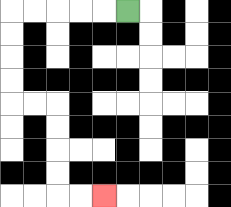{'start': '[5, 0]', 'end': '[4, 8]', 'path_directions': 'L,L,L,L,L,D,D,D,D,R,R,D,D,D,D,R,R', 'path_coordinates': '[[5, 0], [4, 0], [3, 0], [2, 0], [1, 0], [0, 0], [0, 1], [0, 2], [0, 3], [0, 4], [1, 4], [2, 4], [2, 5], [2, 6], [2, 7], [2, 8], [3, 8], [4, 8]]'}